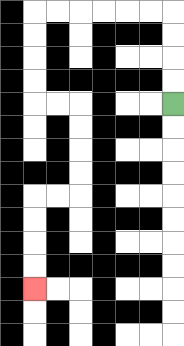{'start': '[7, 4]', 'end': '[1, 12]', 'path_directions': 'U,U,U,U,L,L,L,L,L,L,D,D,D,D,R,R,D,D,D,D,L,L,D,D,D,D', 'path_coordinates': '[[7, 4], [7, 3], [7, 2], [7, 1], [7, 0], [6, 0], [5, 0], [4, 0], [3, 0], [2, 0], [1, 0], [1, 1], [1, 2], [1, 3], [1, 4], [2, 4], [3, 4], [3, 5], [3, 6], [3, 7], [3, 8], [2, 8], [1, 8], [1, 9], [1, 10], [1, 11], [1, 12]]'}